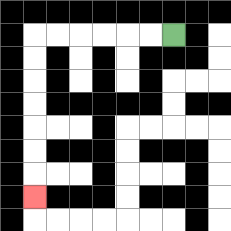{'start': '[7, 1]', 'end': '[1, 8]', 'path_directions': 'L,L,L,L,L,L,D,D,D,D,D,D,D', 'path_coordinates': '[[7, 1], [6, 1], [5, 1], [4, 1], [3, 1], [2, 1], [1, 1], [1, 2], [1, 3], [1, 4], [1, 5], [1, 6], [1, 7], [1, 8]]'}